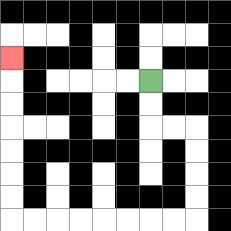{'start': '[6, 3]', 'end': '[0, 2]', 'path_directions': 'D,D,R,R,D,D,D,D,L,L,L,L,L,L,L,L,U,U,U,U,U,U,U', 'path_coordinates': '[[6, 3], [6, 4], [6, 5], [7, 5], [8, 5], [8, 6], [8, 7], [8, 8], [8, 9], [7, 9], [6, 9], [5, 9], [4, 9], [3, 9], [2, 9], [1, 9], [0, 9], [0, 8], [0, 7], [0, 6], [0, 5], [0, 4], [0, 3], [0, 2]]'}